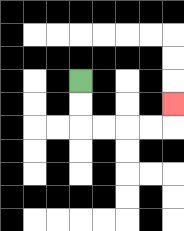{'start': '[3, 3]', 'end': '[7, 4]', 'path_directions': 'D,D,R,R,R,R,U', 'path_coordinates': '[[3, 3], [3, 4], [3, 5], [4, 5], [5, 5], [6, 5], [7, 5], [7, 4]]'}